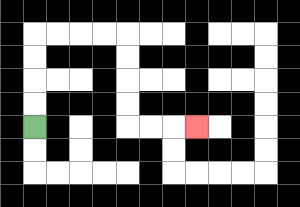{'start': '[1, 5]', 'end': '[8, 5]', 'path_directions': 'U,U,U,U,R,R,R,R,D,D,D,D,R,R,R', 'path_coordinates': '[[1, 5], [1, 4], [1, 3], [1, 2], [1, 1], [2, 1], [3, 1], [4, 1], [5, 1], [5, 2], [5, 3], [5, 4], [5, 5], [6, 5], [7, 5], [8, 5]]'}